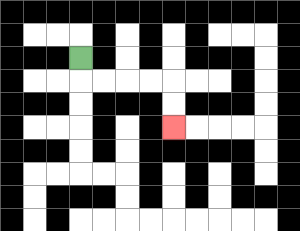{'start': '[3, 2]', 'end': '[7, 5]', 'path_directions': 'D,R,R,R,R,D,D', 'path_coordinates': '[[3, 2], [3, 3], [4, 3], [5, 3], [6, 3], [7, 3], [7, 4], [7, 5]]'}